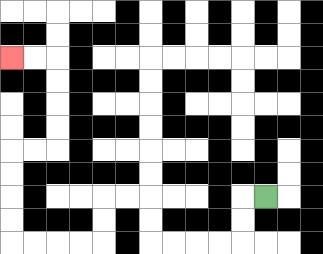{'start': '[11, 8]', 'end': '[0, 2]', 'path_directions': 'L,D,D,L,L,L,L,U,U,L,L,D,D,L,L,L,L,U,U,U,U,R,R,U,U,U,U,L,L', 'path_coordinates': '[[11, 8], [10, 8], [10, 9], [10, 10], [9, 10], [8, 10], [7, 10], [6, 10], [6, 9], [6, 8], [5, 8], [4, 8], [4, 9], [4, 10], [3, 10], [2, 10], [1, 10], [0, 10], [0, 9], [0, 8], [0, 7], [0, 6], [1, 6], [2, 6], [2, 5], [2, 4], [2, 3], [2, 2], [1, 2], [0, 2]]'}